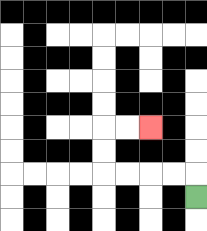{'start': '[8, 8]', 'end': '[6, 5]', 'path_directions': 'U,L,L,L,L,U,U,R,R', 'path_coordinates': '[[8, 8], [8, 7], [7, 7], [6, 7], [5, 7], [4, 7], [4, 6], [4, 5], [5, 5], [6, 5]]'}